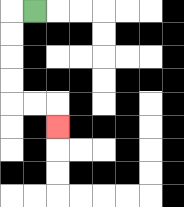{'start': '[1, 0]', 'end': '[2, 5]', 'path_directions': 'L,D,D,D,D,R,R,D', 'path_coordinates': '[[1, 0], [0, 0], [0, 1], [0, 2], [0, 3], [0, 4], [1, 4], [2, 4], [2, 5]]'}